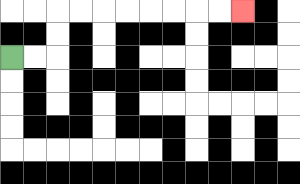{'start': '[0, 2]', 'end': '[10, 0]', 'path_directions': 'R,R,U,U,R,R,R,R,R,R,R,R', 'path_coordinates': '[[0, 2], [1, 2], [2, 2], [2, 1], [2, 0], [3, 0], [4, 0], [5, 0], [6, 0], [7, 0], [8, 0], [9, 0], [10, 0]]'}